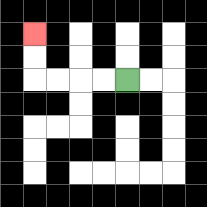{'start': '[5, 3]', 'end': '[1, 1]', 'path_directions': 'L,L,L,L,U,U', 'path_coordinates': '[[5, 3], [4, 3], [3, 3], [2, 3], [1, 3], [1, 2], [1, 1]]'}